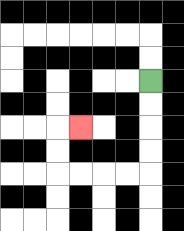{'start': '[6, 3]', 'end': '[3, 5]', 'path_directions': 'D,D,D,D,L,L,L,L,U,U,R', 'path_coordinates': '[[6, 3], [6, 4], [6, 5], [6, 6], [6, 7], [5, 7], [4, 7], [3, 7], [2, 7], [2, 6], [2, 5], [3, 5]]'}